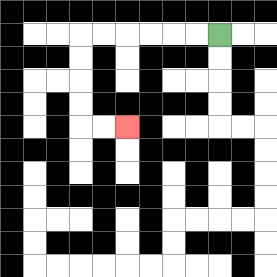{'start': '[9, 1]', 'end': '[5, 5]', 'path_directions': 'L,L,L,L,L,L,D,D,D,D,R,R', 'path_coordinates': '[[9, 1], [8, 1], [7, 1], [6, 1], [5, 1], [4, 1], [3, 1], [3, 2], [3, 3], [3, 4], [3, 5], [4, 5], [5, 5]]'}